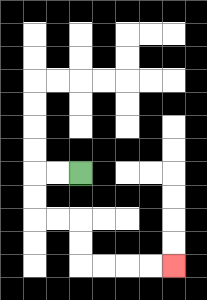{'start': '[3, 7]', 'end': '[7, 11]', 'path_directions': 'L,L,D,D,R,R,D,D,R,R,R,R', 'path_coordinates': '[[3, 7], [2, 7], [1, 7], [1, 8], [1, 9], [2, 9], [3, 9], [3, 10], [3, 11], [4, 11], [5, 11], [6, 11], [7, 11]]'}